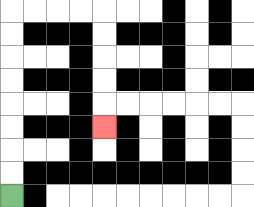{'start': '[0, 8]', 'end': '[4, 5]', 'path_directions': 'U,U,U,U,U,U,U,U,R,R,R,R,D,D,D,D,D', 'path_coordinates': '[[0, 8], [0, 7], [0, 6], [0, 5], [0, 4], [0, 3], [0, 2], [0, 1], [0, 0], [1, 0], [2, 0], [3, 0], [4, 0], [4, 1], [4, 2], [4, 3], [4, 4], [4, 5]]'}